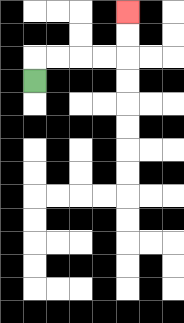{'start': '[1, 3]', 'end': '[5, 0]', 'path_directions': 'U,R,R,R,R,U,U', 'path_coordinates': '[[1, 3], [1, 2], [2, 2], [3, 2], [4, 2], [5, 2], [5, 1], [5, 0]]'}